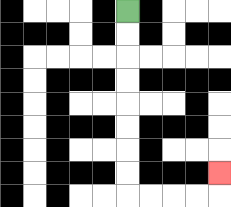{'start': '[5, 0]', 'end': '[9, 7]', 'path_directions': 'D,D,D,D,D,D,D,D,R,R,R,R,U', 'path_coordinates': '[[5, 0], [5, 1], [5, 2], [5, 3], [5, 4], [5, 5], [5, 6], [5, 7], [5, 8], [6, 8], [7, 8], [8, 8], [9, 8], [9, 7]]'}